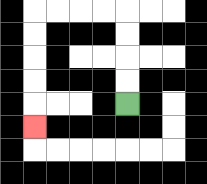{'start': '[5, 4]', 'end': '[1, 5]', 'path_directions': 'U,U,U,U,L,L,L,L,D,D,D,D,D', 'path_coordinates': '[[5, 4], [5, 3], [5, 2], [5, 1], [5, 0], [4, 0], [3, 0], [2, 0], [1, 0], [1, 1], [1, 2], [1, 3], [1, 4], [1, 5]]'}